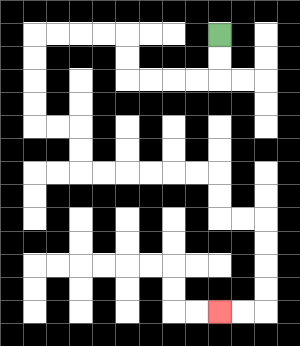{'start': '[9, 1]', 'end': '[9, 13]', 'path_directions': 'D,D,L,L,L,L,U,U,L,L,L,L,D,D,D,D,R,R,D,D,R,R,R,R,R,R,D,D,R,R,D,D,D,D,L,L', 'path_coordinates': '[[9, 1], [9, 2], [9, 3], [8, 3], [7, 3], [6, 3], [5, 3], [5, 2], [5, 1], [4, 1], [3, 1], [2, 1], [1, 1], [1, 2], [1, 3], [1, 4], [1, 5], [2, 5], [3, 5], [3, 6], [3, 7], [4, 7], [5, 7], [6, 7], [7, 7], [8, 7], [9, 7], [9, 8], [9, 9], [10, 9], [11, 9], [11, 10], [11, 11], [11, 12], [11, 13], [10, 13], [9, 13]]'}